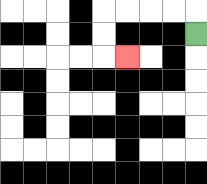{'start': '[8, 1]', 'end': '[5, 2]', 'path_directions': 'U,L,L,L,L,D,D,R', 'path_coordinates': '[[8, 1], [8, 0], [7, 0], [6, 0], [5, 0], [4, 0], [4, 1], [4, 2], [5, 2]]'}